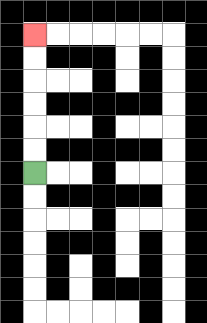{'start': '[1, 7]', 'end': '[1, 1]', 'path_directions': 'U,U,U,U,U,U', 'path_coordinates': '[[1, 7], [1, 6], [1, 5], [1, 4], [1, 3], [1, 2], [1, 1]]'}